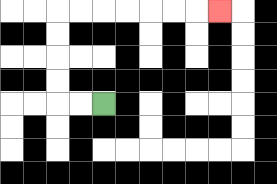{'start': '[4, 4]', 'end': '[9, 0]', 'path_directions': 'L,L,U,U,U,U,R,R,R,R,R,R,R', 'path_coordinates': '[[4, 4], [3, 4], [2, 4], [2, 3], [2, 2], [2, 1], [2, 0], [3, 0], [4, 0], [5, 0], [6, 0], [7, 0], [8, 0], [9, 0]]'}